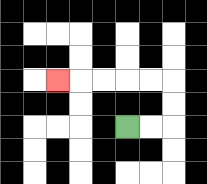{'start': '[5, 5]', 'end': '[2, 3]', 'path_directions': 'R,R,U,U,L,L,L,L,L', 'path_coordinates': '[[5, 5], [6, 5], [7, 5], [7, 4], [7, 3], [6, 3], [5, 3], [4, 3], [3, 3], [2, 3]]'}